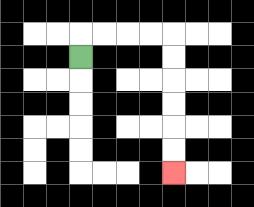{'start': '[3, 2]', 'end': '[7, 7]', 'path_directions': 'U,R,R,R,R,D,D,D,D,D,D', 'path_coordinates': '[[3, 2], [3, 1], [4, 1], [5, 1], [6, 1], [7, 1], [7, 2], [7, 3], [7, 4], [7, 5], [7, 6], [7, 7]]'}